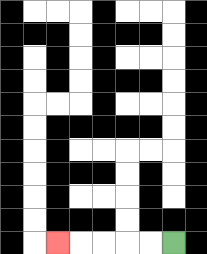{'start': '[7, 10]', 'end': '[2, 10]', 'path_directions': 'L,L,L,L,L', 'path_coordinates': '[[7, 10], [6, 10], [5, 10], [4, 10], [3, 10], [2, 10]]'}